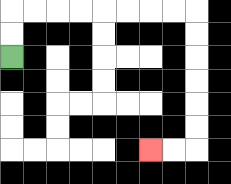{'start': '[0, 2]', 'end': '[6, 6]', 'path_directions': 'U,U,R,R,R,R,R,R,R,R,D,D,D,D,D,D,L,L', 'path_coordinates': '[[0, 2], [0, 1], [0, 0], [1, 0], [2, 0], [3, 0], [4, 0], [5, 0], [6, 0], [7, 0], [8, 0], [8, 1], [8, 2], [8, 3], [8, 4], [8, 5], [8, 6], [7, 6], [6, 6]]'}